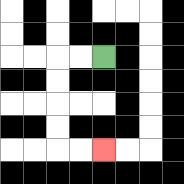{'start': '[4, 2]', 'end': '[4, 6]', 'path_directions': 'L,L,D,D,D,D,R,R', 'path_coordinates': '[[4, 2], [3, 2], [2, 2], [2, 3], [2, 4], [2, 5], [2, 6], [3, 6], [4, 6]]'}